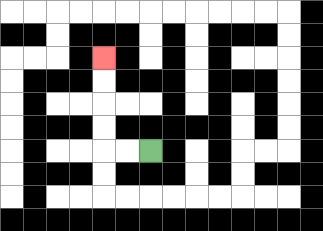{'start': '[6, 6]', 'end': '[4, 2]', 'path_directions': 'L,L,U,U,U,U', 'path_coordinates': '[[6, 6], [5, 6], [4, 6], [4, 5], [4, 4], [4, 3], [4, 2]]'}